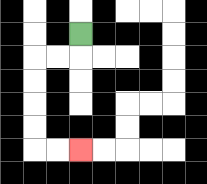{'start': '[3, 1]', 'end': '[3, 6]', 'path_directions': 'D,L,L,D,D,D,D,R,R', 'path_coordinates': '[[3, 1], [3, 2], [2, 2], [1, 2], [1, 3], [1, 4], [1, 5], [1, 6], [2, 6], [3, 6]]'}